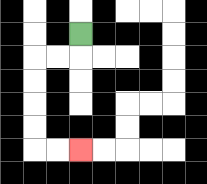{'start': '[3, 1]', 'end': '[3, 6]', 'path_directions': 'D,L,L,D,D,D,D,R,R', 'path_coordinates': '[[3, 1], [3, 2], [2, 2], [1, 2], [1, 3], [1, 4], [1, 5], [1, 6], [2, 6], [3, 6]]'}